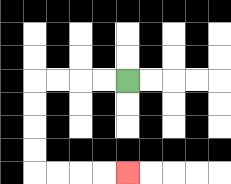{'start': '[5, 3]', 'end': '[5, 7]', 'path_directions': 'L,L,L,L,D,D,D,D,R,R,R,R', 'path_coordinates': '[[5, 3], [4, 3], [3, 3], [2, 3], [1, 3], [1, 4], [1, 5], [1, 6], [1, 7], [2, 7], [3, 7], [4, 7], [5, 7]]'}